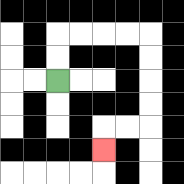{'start': '[2, 3]', 'end': '[4, 6]', 'path_directions': 'U,U,R,R,R,R,D,D,D,D,L,L,D', 'path_coordinates': '[[2, 3], [2, 2], [2, 1], [3, 1], [4, 1], [5, 1], [6, 1], [6, 2], [6, 3], [6, 4], [6, 5], [5, 5], [4, 5], [4, 6]]'}